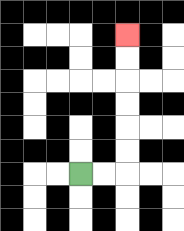{'start': '[3, 7]', 'end': '[5, 1]', 'path_directions': 'R,R,U,U,U,U,U,U', 'path_coordinates': '[[3, 7], [4, 7], [5, 7], [5, 6], [5, 5], [5, 4], [5, 3], [5, 2], [5, 1]]'}